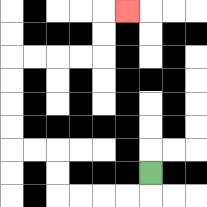{'start': '[6, 7]', 'end': '[5, 0]', 'path_directions': 'D,L,L,L,L,U,U,L,L,U,U,U,U,R,R,R,R,U,U,R', 'path_coordinates': '[[6, 7], [6, 8], [5, 8], [4, 8], [3, 8], [2, 8], [2, 7], [2, 6], [1, 6], [0, 6], [0, 5], [0, 4], [0, 3], [0, 2], [1, 2], [2, 2], [3, 2], [4, 2], [4, 1], [4, 0], [5, 0]]'}